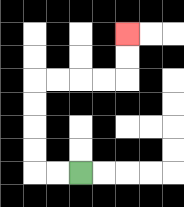{'start': '[3, 7]', 'end': '[5, 1]', 'path_directions': 'L,L,U,U,U,U,R,R,R,R,U,U', 'path_coordinates': '[[3, 7], [2, 7], [1, 7], [1, 6], [1, 5], [1, 4], [1, 3], [2, 3], [3, 3], [4, 3], [5, 3], [5, 2], [5, 1]]'}